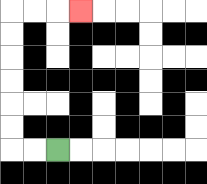{'start': '[2, 6]', 'end': '[3, 0]', 'path_directions': 'L,L,U,U,U,U,U,U,R,R,R', 'path_coordinates': '[[2, 6], [1, 6], [0, 6], [0, 5], [0, 4], [0, 3], [0, 2], [0, 1], [0, 0], [1, 0], [2, 0], [3, 0]]'}